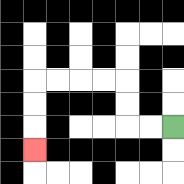{'start': '[7, 5]', 'end': '[1, 6]', 'path_directions': 'L,L,U,U,L,L,L,L,D,D,D', 'path_coordinates': '[[7, 5], [6, 5], [5, 5], [5, 4], [5, 3], [4, 3], [3, 3], [2, 3], [1, 3], [1, 4], [1, 5], [1, 6]]'}